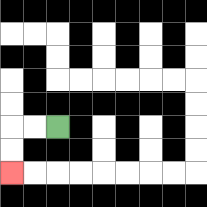{'start': '[2, 5]', 'end': '[0, 7]', 'path_directions': 'L,L,D,D', 'path_coordinates': '[[2, 5], [1, 5], [0, 5], [0, 6], [0, 7]]'}